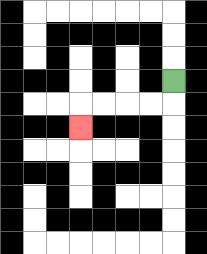{'start': '[7, 3]', 'end': '[3, 5]', 'path_directions': 'D,L,L,L,L,D', 'path_coordinates': '[[7, 3], [7, 4], [6, 4], [5, 4], [4, 4], [3, 4], [3, 5]]'}